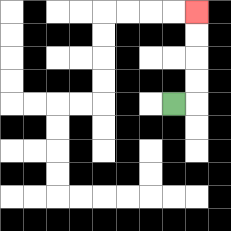{'start': '[7, 4]', 'end': '[8, 0]', 'path_directions': 'R,U,U,U,U', 'path_coordinates': '[[7, 4], [8, 4], [8, 3], [8, 2], [8, 1], [8, 0]]'}